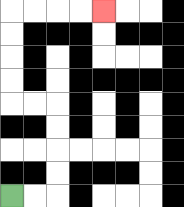{'start': '[0, 8]', 'end': '[4, 0]', 'path_directions': 'R,R,U,U,U,U,L,L,U,U,U,U,R,R,R,R', 'path_coordinates': '[[0, 8], [1, 8], [2, 8], [2, 7], [2, 6], [2, 5], [2, 4], [1, 4], [0, 4], [0, 3], [0, 2], [0, 1], [0, 0], [1, 0], [2, 0], [3, 0], [4, 0]]'}